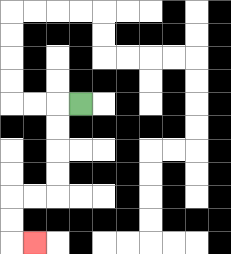{'start': '[3, 4]', 'end': '[1, 10]', 'path_directions': 'L,D,D,D,D,L,L,D,D,R', 'path_coordinates': '[[3, 4], [2, 4], [2, 5], [2, 6], [2, 7], [2, 8], [1, 8], [0, 8], [0, 9], [0, 10], [1, 10]]'}